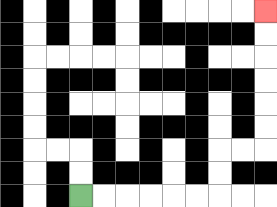{'start': '[3, 8]', 'end': '[11, 0]', 'path_directions': 'R,R,R,R,R,R,U,U,R,R,U,U,U,U,U,U', 'path_coordinates': '[[3, 8], [4, 8], [5, 8], [6, 8], [7, 8], [8, 8], [9, 8], [9, 7], [9, 6], [10, 6], [11, 6], [11, 5], [11, 4], [11, 3], [11, 2], [11, 1], [11, 0]]'}